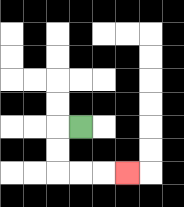{'start': '[3, 5]', 'end': '[5, 7]', 'path_directions': 'L,D,D,R,R,R', 'path_coordinates': '[[3, 5], [2, 5], [2, 6], [2, 7], [3, 7], [4, 7], [5, 7]]'}